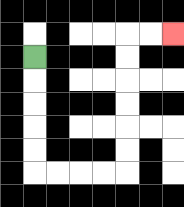{'start': '[1, 2]', 'end': '[7, 1]', 'path_directions': 'D,D,D,D,D,R,R,R,R,U,U,U,U,U,U,R,R', 'path_coordinates': '[[1, 2], [1, 3], [1, 4], [1, 5], [1, 6], [1, 7], [2, 7], [3, 7], [4, 7], [5, 7], [5, 6], [5, 5], [5, 4], [5, 3], [5, 2], [5, 1], [6, 1], [7, 1]]'}